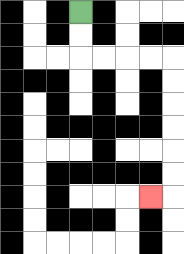{'start': '[3, 0]', 'end': '[6, 8]', 'path_directions': 'D,D,R,R,R,R,D,D,D,D,D,D,L', 'path_coordinates': '[[3, 0], [3, 1], [3, 2], [4, 2], [5, 2], [6, 2], [7, 2], [7, 3], [7, 4], [7, 5], [7, 6], [7, 7], [7, 8], [6, 8]]'}